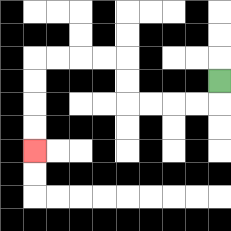{'start': '[9, 3]', 'end': '[1, 6]', 'path_directions': 'D,L,L,L,L,U,U,L,L,L,L,D,D,D,D', 'path_coordinates': '[[9, 3], [9, 4], [8, 4], [7, 4], [6, 4], [5, 4], [5, 3], [5, 2], [4, 2], [3, 2], [2, 2], [1, 2], [1, 3], [1, 4], [1, 5], [1, 6]]'}